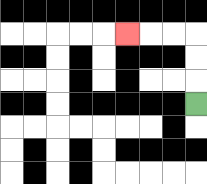{'start': '[8, 4]', 'end': '[5, 1]', 'path_directions': 'U,U,U,L,L,L', 'path_coordinates': '[[8, 4], [8, 3], [8, 2], [8, 1], [7, 1], [6, 1], [5, 1]]'}